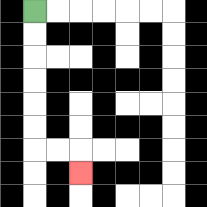{'start': '[1, 0]', 'end': '[3, 7]', 'path_directions': 'D,D,D,D,D,D,R,R,D', 'path_coordinates': '[[1, 0], [1, 1], [1, 2], [1, 3], [1, 4], [1, 5], [1, 6], [2, 6], [3, 6], [3, 7]]'}